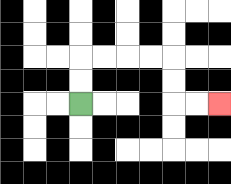{'start': '[3, 4]', 'end': '[9, 4]', 'path_directions': 'U,U,R,R,R,R,D,D,R,R', 'path_coordinates': '[[3, 4], [3, 3], [3, 2], [4, 2], [5, 2], [6, 2], [7, 2], [7, 3], [7, 4], [8, 4], [9, 4]]'}